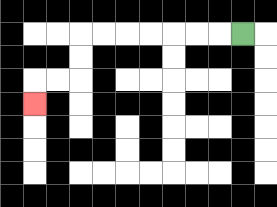{'start': '[10, 1]', 'end': '[1, 4]', 'path_directions': 'L,L,L,L,L,L,L,D,D,L,L,D', 'path_coordinates': '[[10, 1], [9, 1], [8, 1], [7, 1], [6, 1], [5, 1], [4, 1], [3, 1], [3, 2], [3, 3], [2, 3], [1, 3], [1, 4]]'}